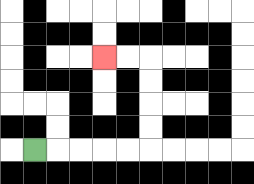{'start': '[1, 6]', 'end': '[4, 2]', 'path_directions': 'R,R,R,R,R,U,U,U,U,L,L', 'path_coordinates': '[[1, 6], [2, 6], [3, 6], [4, 6], [5, 6], [6, 6], [6, 5], [6, 4], [6, 3], [6, 2], [5, 2], [4, 2]]'}